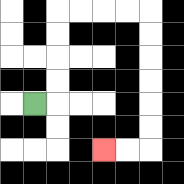{'start': '[1, 4]', 'end': '[4, 6]', 'path_directions': 'R,U,U,U,U,R,R,R,R,D,D,D,D,D,D,L,L', 'path_coordinates': '[[1, 4], [2, 4], [2, 3], [2, 2], [2, 1], [2, 0], [3, 0], [4, 0], [5, 0], [6, 0], [6, 1], [6, 2], [6, 3], [6, 4], [6, 5], [6, 6], [5, 6], [4, 6]]'}